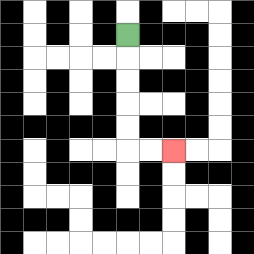{'start': '[5, 1]', 'end': '[7, 6]', 'path_directions': 'D,D,D,D,D,R,R', 'path_coordinates': '[[5, 1], [5, 2], [5, 3], [5, 4], [5, 5], [5, 6], [6, 6], [7, 6]]'}